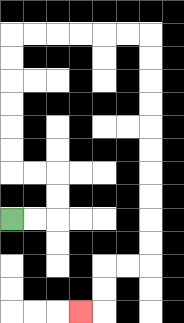{'start': '[0, 9]', 'end': '[3, 13]', 'path_directions': 'R,R,U,U,L,L,U,U,U,U,U,U,R,R,R,R,R,R,D,D,D,D,D,D,D,D,D,D,L,L,D,D,L', 'path_coordinates': '[[0, 9], [1, 9], [2, 9], [2, 8], [2, 7], [1, 7], [0, 7], [0, 6], [0, 5], [0, 4], [0, 3], [0, 2], [0, 1], [1, 1], [2, 1], [3, 1], [4, 1], [5, 1], [6, 1], [6, 2], [6, 3], [6, 4], [6, 5], [6, 6], [6, 7], [6, 8], [6, 9], [6, 10], [6, 11], [5, 11], [4, 11], [4, 12], [4, 13], [3, 13]]'}